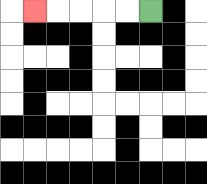{'start': '[6, 0]', 'end': '[1, 0]', 'path_directions': 'L,L,L,L,L', 'path_coordinates': '[[6, 0], [5, 0], [4, 0], [3, 0], [2, 0], [1, 0]]'}